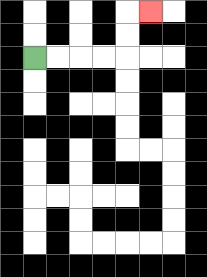{'start': '[1, 2]', 'end': '[6, 0]', 'path_directions': 'R,R,R,R,U,U,R', 'path_coordinates': '[[1, 2], [2, 2], [3, 2], [4, 2], [5, 2], [5, 1], [5, 0], [6, 0]]'}